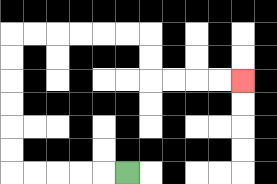{'start': '[5, 7]', 'end': '[10, 3]', 'path_directions': 'L,L,L,L,L,U,U,U,U,U,U,R,R,R,R,R,R,D,D,R,R,R,R', 'path_coordinates': '[[5, 7], [4, 7], [3, 7], [2, 7], [1, 7], [0, 7], [0, 6], [0, 5], [0, 4], [0, 3], [0, 2], [0, 1], [1, 1], [2, 1], [3, 1], [4, 1], [5, 1], [6, 1], [6, 2], [6, 3], [7, 3], [8, 3], [9, 3], [10, 3]]'}